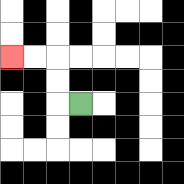{'start': '[3, 4]', 'end': '[0, 2]', 'path_directions': 'L,U,U,L,L', 'path_coordinates': '[[3, 4], [2, 4], [2, 3], [2, 2], [1, 2], [0, 2]]'}